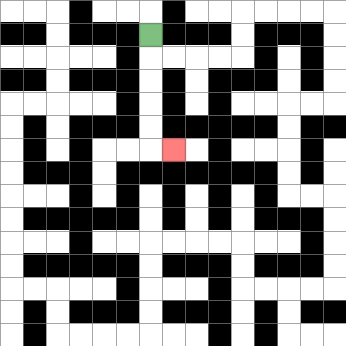{'start': '[6, 1]', 'end': '[7, 6]', 'path_directions': 'D,D,D,D,D,R', 'path_coordinates': '[[6, 1], [6, 2], [6, 3], [6, 4], [6, 5], [6, 6], [7, 6]]'}